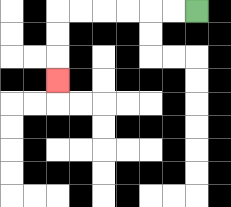{'start': '[8, 0]', 'end': '[2, 3]', 'path_directions': 'L,L,L,L,L,L,D,D,D', 'path_coordinates': '[[8, 0], [7, 0], [6, 0], [5, 0], [4, 0], [3, 0], [2, 0], [2, 1], [2, 2], [2, 3]]'}